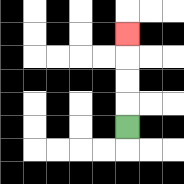{'start': '[5, 5]', 'end': '[5, 1]', 'path_directions': 'U,U,U,U', 'path_coordinates': '[[5, 5], [5, 4], [5, 3], [5, 2], [5, 1]]'}